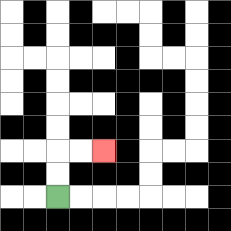{'start': '[2, 8]', 'end': '[4, 6]', 'path_directions': 'U,U,R,R', 'path_coordinates': '[[2, 8], [2, 7], [2, 6], [3, 6], [4, 6]]'}